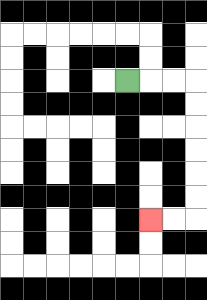{'start': '[5, 3]', 'end': '[6, 9]', 'path_directions': 'R,R,R,D,D,D,D,D,D,L,L', 'path_coordinates': '[[5, 3], [6, 3], [7, 3], [8, 3], [8, 4], [8, 5], [8, 6], [8, 7], [8, 8], [8, 9], [7, 9], [6, 9]]'}